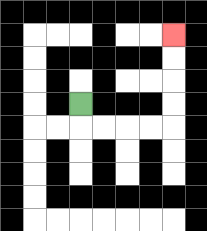{'start': '[3, 4]', 'end': '[7, 1]', 'path_directions': 'D,R,R,R,R,U,U,U,U', 'path_coordinates': '[[3, 4], [3, 5], [4, 5], [5, 5], [6, 5], [7, 5], [7, 4], [7, 3], [7, 2], [7, 1]]'}